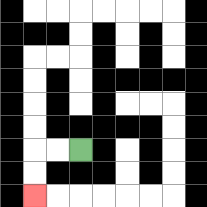{'start': '[3, 6]', 'end': '[1, 8]', 'path_directions': 'L,L,D,D', 'path_coordinates': '[[3, 6], [2, 6], [1, 6], [1, 7], [1, 8]]'}